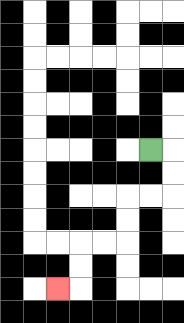{'start': '[6, 6]', 'end': '[2, 12]', 'path_directions': 'R,D,D,L,L,D,D,L,L,D,D,L', 'path_coordinates': '[[6, 6], [7, 6], [7, 7], [7, 8], [6, 8], [5, 8], [5, 9], [5, 10], [4, 10], [3, 10], [3, 11], [3, 12], [2, 12]]'}